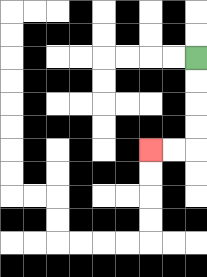{'start': '[8, 2]', 'end': '[6, 6]', 'path_directions': 'D,D,D,D,L,L', 'path_coordinates': '[[8, 2], [8, 3], [8, 4], [8, 5], [8, 6], [7, 6], [6, 6]]'}